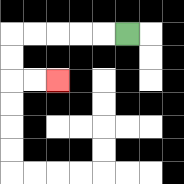{'start': '[5, 1]', 'end': '[2, 3]', 'path_directions': 'L,L,L,L,L,D,D,R,R', 'path_coordinates': '[[5, 1], [4, 1], [3, 1], [2, 1], [1, 1], [0, 1], [0, 2], [0, 3], [1, 3], [2, 3]]'}